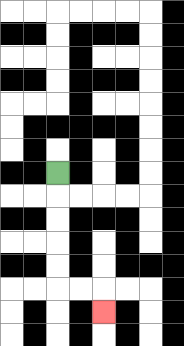{'start': '[2, 7]', 'end': '[4, 13]', 'path_directions': 'D,D,D,D,D,R,R,D', 'path_coordinates': '[[2, 7], [2, 8], [2, 9], [2, 10], [2, 11], [2, 12], [3, 12], [4, 12], [4, 13]]'}